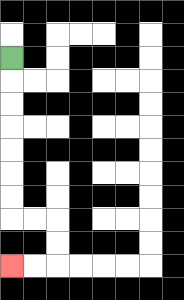{'start': '[0, 2]', 'end': '[0, 11]', 'path_directions': 'D,D,D,D,D,D,D,R,R,D,D,L,L', 'path_coordinates': '[[0, 2], [0, 3], [0, 4], [0, 5], [0, 6], [0, 7], [0, 8], [0, 9], [1, 9], [2, 9], [2, 10], [2, 11], [1, 11], [0, 11]]'}